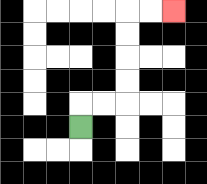{'start': '[3, 5]', 'end': '[7, 0]', 'path_directions': 'U,R,R,U,U,U,U,R,R', 'path_coordinates': '[[3, 5], [3, 4], [4, 4], [5, 4], [5, 3], [5, 2], [5, 1], [5, 0], [6, 0], [7, 0]]'}